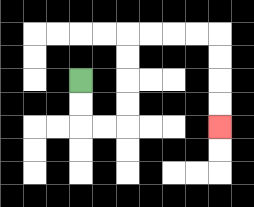{'start': '[3, 3]', 'end': '[9, 5]', 'path_directions': 'D,D,R,R,U,U,U,U,R,R,R,R,D,D,D,D', 'path_coordinates': '[[3, 3], [3, 4], [3, 5], [4, 5], [5, 5], [5, 4], [5, 3], [5, 2], [5, 1], [6, 1], [7, 1], [8, 1], [9, 1], [9, 2], [9, 3], [9, 4], [9, 5]]'}